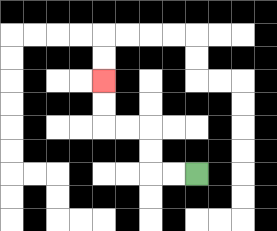{'start': '[8, 7]', 'end': '[4, 3]', 'path_directions': 'L,L,U,U,L,L,U,U', 'path_coordinates': '[[8, 7], [7, 7], [6, 7], [6, 6], [6, 5], [5, 5], [4, 5], [4, 4], [4, 3]]'}